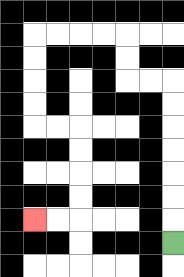{'start': '[7, 10]', 'end': '[1, 9]', 'path_directions': 'U,U,U,U,U,U,U,L,L,U,U,L,L,L,L,D,D,D,D,R,R,D,D,D,D,L,L', 'path_coordinates': '[[7, 10], [7, 9], [7, 8], [7, 7], [7, 6], [7, 5], [7, 4], [7, 3], [6, 3], [5, 3], [5, 2], [5, 1], [4, 1], [3, 1], [2, 1], [1, 1], [1, 2], [1, 3], [1, 4], [1, 5], [2, 5], [3, 5], [3, 6], [3, 7], [3, 8], [3, 9], [2, 9], [1, 9]]'}